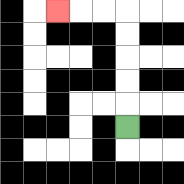{'start': '[5, 5]', 'end': '[2, 0]', 'path_directions': 'U,U,U,U,U,L,L,L', 'path_coordinates': '[[5, 5], [5, 4], [5, 3], [5, 2], [5, 1], [5, 0], [4, 0], [3, 0], [2, 0]]'}